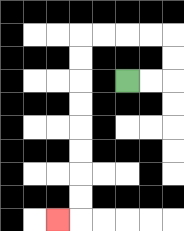{'start': '[5, 3]', 'end': '[2, 9]', 'path_directions': 'R,R,U,U,L,L,L,L,D,D,D,D,D,D,D,D,L', 'path_coordinates': '[[5, 3], [6, 3], [7, 3], [7, 2], [7, 1], [6, 1], [5, 1], [4, 1], [3, 1], [3, 2], [3, 3], [3, 4], [3, 5], [3, 6], [3, 7], [3, 8], [3, 9], [2, 9]]'}